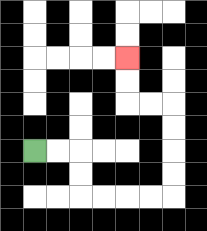{'start': '[1, 6]', 'end': '[5, 2]', 'path_directions': 'R,R,D,D,R,R,R,R,U,U,U,U,L,L,U,U', 'path_coordinates': '[[1, 6], [2, 6], [3, 6], [3, 7], [3, 8], [4, 8], [5, 8], [6, 8], [7, 8], [7, 7], [7, 6], [7, 5], [7, 4], [6, 4], [5, 4], [5, 3], [5, 2]]'}